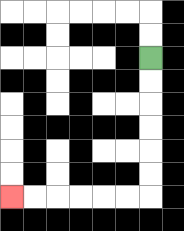{'start': '[6, 2]', 'end': '[0, 8]', 'path_directions': 'D,D,D,D,D,D,L,L,L,L,L,L', 'path_coordinates': '[[6, 2], [6, 3], [6, 4], [6, 5], [6, 6], [6, 7], [6, 8], [5, 8], [4, 8], [3, 8], [2, 8], [1, 8], [0, 8]]'}